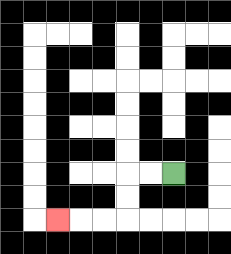{'start': '[7, 7]', 'end': '[2, 9]', 'path_directions': 'L,L,D,D,L,L,L', 'path_coordinates': '[[7, 7], [6, 7], [5, 7], [5, 8], [5, 9], [4, 9], [3, 9], [2, 9]]'}